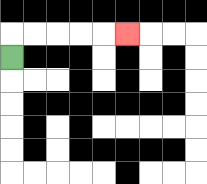{'start': '[0, 2]', 'end': '[5, 1]', 'path_directions': 'U,R,R,R,R,R', 'path_coordinates': '[[0, 2], [0, 1], [1, 1], [2, 1], [3, 1], [4, 1], [5, 1]]'}